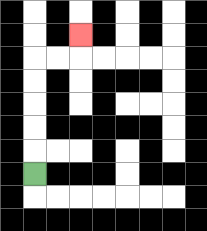{'start': '[1, 7]', 'end': '[3, 1]', 'path_directions': 'U,U,U,U,U,R,R,U', 'path_coordinates': '[[1, 7], [1, 6], [1, 5], [1, 4], [1, 3], [1, 2], [2, 2], [3, 2], [3, 1]]'}